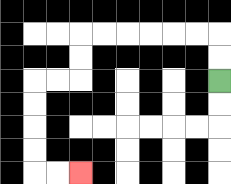{'start': '[9, 3]', 'end': '[3, 7]', 'path_directions': 'U,U,L,L,L,L,L,L,D,D,L,L,D,D,D,D,R,R', 'path_coordinates': '[[9, 3], [9, 2], [9, 1], [8, 1], [7, 1], [6, 1], [5, 1], [4, 1], [3, 1], [3, 2], [3, 3], [2, 3], [1, 3], [1, 4], [1, 5], [1, 6], [1, 7], [2, 7], [3, 7]]'}